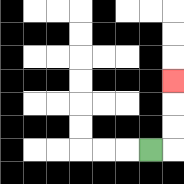{'start': '[6, 6]', 'end': '[7, 3]', 'path_directions': 'R,U,U,U', 'path_coordinates': '[[6, 6], [7, 6], [7, 5], [7, 4], [7, 3]]'}